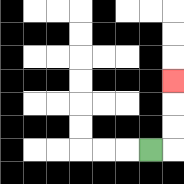{'start': '[6, 6]', 'end': '[7, 3]', 'path_directions': 'R,U,U,U', 'path_coordinates': '[[6, 6], [7, 6], [7, 5], [7, 4], [7, 3]]'}